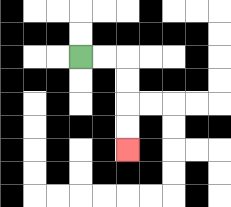{'start': '[3, 2]', 'end': '[5, 6]', 'path_directions': 'R,R,D,D,D,D', 'path_coordinates': '[[3, 2], [4, 2], [5, 2], [5, 3], [5, 4], [5, 5], [5, 6]]'}